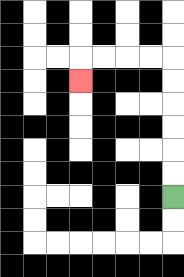{'start': '[7, 8]', 'end': '[3, 3]', 'path_directions': 'U,U,U,U,U,U,L,L,L,L,D', 'path_coordinates': '[[7, 8], [7, 7], [7, 6], [7, 5], [7, 4], [7, 3], [7, 2], [6, 2], [5, 2], [4, 2], [3, 2], [3, 3]]'}